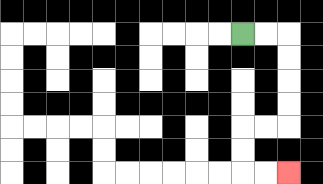{'start': '[10, 1]', 'end': '[12, 7]', 'path_directions': 'R,R,D,D,D,D,L,L,D,D,R,R', 'path_coordinates': '[[10, 1], [11, 1], [12, 1], [12, 2], [12, 3], [12, 4], [12, 5], [11, 5], [10, 5], [10, 6], [10, 7], [11, 7], [12, 7]]'}